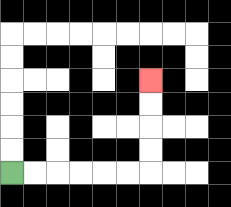{'start': '[0, 7]', 'end': '[6, 3]', 'path_directions': 'R,R,R,R,R,R,U,U,U,U', 'path_coordinates': '[[0, 7], [1, 7], [2, 7], [3, 7], [4, 7], [5, 7], [6, 7], [6, 6], [6, 5], [6, 4], [6, 3]]'}